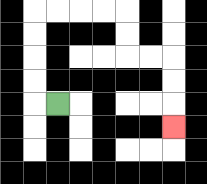{'start': '[2, 4]', 'end': '[7, 5]', 'path_directions': 'L,U,U,U,U,R,R,R,R,D,D,R,R,D,D,D', 'path_coordinates': '[[2, 4], [1, 4], [1, 3], [1, 2], [1, 1], [1, 0], [2, 0], [3, 0], [4, 0], [5, 0], [5, 1], [5, 2], [6, 2], [7, 2], [7, 3], [7, 4], [7, 5]]'}